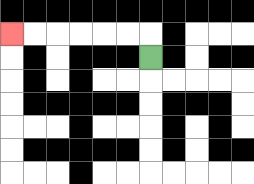{'start': '[6, 2]', 'end': '[0, 1]', 'path_directions': 'U,L,L,L,L,L,L', 'path_coordinates': '[[6, 2], [6, 1], [5, 1], [4, 1], [3, 1], [2, 1], [1, 1], [0, 1]]'}